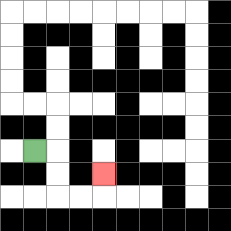{'start': '[1, 6]', 'end': '[4, 7]', 'path_directions': 'R,D,D,R,R,U', 'path_coordinates': '[[1, 6], [2, 6], [2, 7], [2, 8], [3, 8], [4, 8], [4, 7]]'}